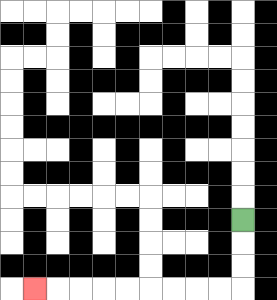{'start': '[10, 9]', 'end': '[1, 12]', 'path_directions': 'D,D,D,L,L,L,L,L,L,L,L,L', 'path_coordinates': '[[10, 9], [10, 10], [10, 11], [10, 12], [9, 12], [8, 12], [7, 12], [6, 12], [5, 12], [4, 12], [3, 12], [2, 12], [1, 12]]'}